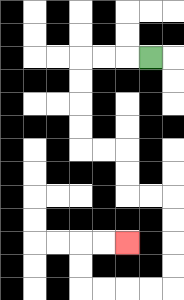{'start': '[6, 2]', 'end': '[5, 10]', 'path_directions': 'L,L,L,D,D,D,D,R,R,D,D,R,R,D,D,D,D,L,L,L,L,U,U,R,R', 'path_coordinates': '[[6, 2], [5, 2], [4, 2], [3, 2], [3, 3], [3, 4], [3, 5], [3, 6], [4, 6], [5, 6], [5, 7], [5, 8], [6, 8], [7, 8], [7, 9], [7, 10], [7, 11], [7, 12], [6, 12], [5, 12], [4, 12], [3, 12], [3, 11], [3, 10], [4, 10], [5, 10]]'}